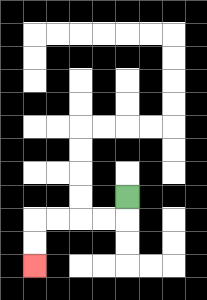{'start': '[5, 8]', 'end': '[1, 11]', 'path_directions': 'D,L,L,L,L,D,D', 'path_coordinates': '[[5, 8], [5, 9], [4, 9], [3, 9], [2, 9], [1, 9], [1, 10], [1, 11]]'}